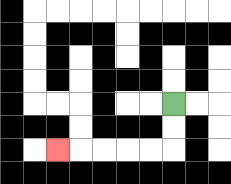{'start': '[7, 4]', 'end': '[2, 6]', 'path_directions': 'D,D,L,L,L,L,L', 'path_coordinates': '[[7, 4], [7, 5], [7, 6], [6, 6], [5, 6], [4, 6], [3, 6], [2, 6]]'}